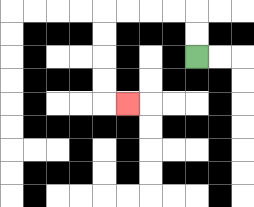{'start': '[8, 2]', 'end': '[5, 4]', 'path_directions': 'U,U,L,L,L,L,D,D,D,D,R', 'path_coordinates': '[[8, 2], [8, 1], [8, 0], [7, 0], [6, 0], [5, 0], [4, 0], [4, 1], [4, 2], [4, 3], [4, 4], [5, 4]]'}